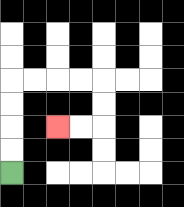{'start': '[0, 7]', 'end': '[2, 5]', 'path_directions': 'U,U,U,U,R,R,R,R,D,D,L,L', 'path_coordinates': '[[0, 7], [0, 6], [0, 5], [0, 4], [0, 3], [1, 3], [2, 3], [3, 3], [4, 3], [4, 4], [4, 5], [3, 5], [2, 5]]'}